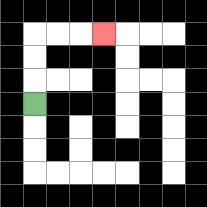{'start': '[1, 4]', 'end': '[4, 1]', 'path_directions': 'U,U,U,R,R,R', 'path_coordinates': '[[1, 4], [1, 3], [1, 2], [1, 1], [2, 1], [3, 1], [4, 1]]'}